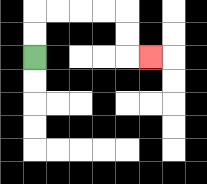{'start': '[1, 2]', 'end': '[6, 2]', 'path_directions': 'U,U,R,R,R,R,D,D,R', 'path_coordinates': '[[1, 2], [1, 1], [1, 0], [2, 0], [3, 0], [4, 0], [5, 0], [5, 1], [5, 2], [6, 2]]'}